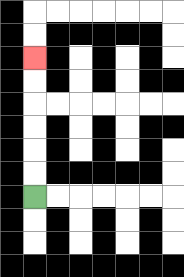{'start': '[1, 8]', 'end': '[1, 2]', 'path_directions': 'U,U,U,U,U,U', 'path_coordinates': '[[1, 8], [1, 7], [1, 6], [1, 5], [1, 4], [1, 3], [1, 2]]'}